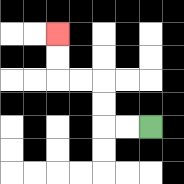{'start': '[6, 5]', 'end': '[2, 1]', 'path_directions': 'L,L,U,U,L,L,U,U', 'path_coordinates': '[[6, 5], [5, 5], [4, 5], [4, 4], [4, 3], [3, 3], [2, 3], [2, 2], [2, 1]]'}